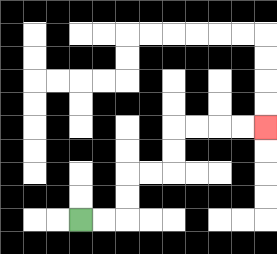{'start': '[3, 9]', 'end': '[11, 5]', 'path_directions': 'R,R,U,U,R,R,U,U,R,R,R,R', 'path_coordinates': '[[3, 9], [4, 9], [5, 9], [5, 8], [5, 7], [6, 7], [7, 7], [7, 6], [7, 5], [8, 5], [9, 5], [10, 5], [11, 5]]'}